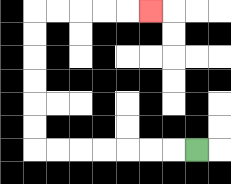{'start': '[8, 6]', 'end': '[6, 0]', 'path_directions': 'L,L,L,L,L,L,L,U,U,U,U,U,U,R,R,R,R,R', 'path_coordinates': '[[8, 6], [7, 6], [6, 6], [5, 6], [4, 6], [3, 6], [2, 6], [1, 6], [1, 5], [1, 4], [1, 3], [1, 2], [1, 1], [1, 0], [2, 0], [3, 0], [4, 0], [5, 0], [6, 0]]'}